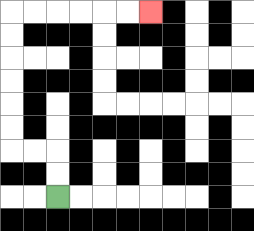{'start': '[2, 8]', 'end': '[6, 0]', 'path_directions': 'U,U,L,L,U,U,U,U,U,U,R,R,R,R,R,R', 'path_coordinates': '[[2, 8], [2, 7], [2, 6], [1, 6], [0, 6], [0, 5], [0, 4], [0, 3], [0, 2], [0, 1], [0, 0], [1, 0], [2, 0], [3, 0], [4, 0], [5, 0], [6, 0]]'}